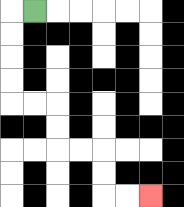{'start': '[1, 0]', 'end': '[6, 8]', 'path_directions': 'L,D,D,D,D,R,R,D,D,R,R,D,D,R,R', 'path_coordinates': '[[1, 0], [0, 0], [0, 1], [0, 2], [0, 3], [0, 4], [1, 4], [2, 4], [2, 5], [2, 6], [3, 6], [4, 6], [4, 7], [4, 8], [5, 8], [6, 8]]'}